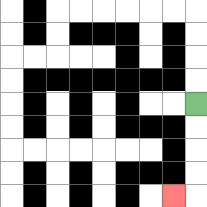{'start': '[8, 4]', 'end': '[7, 8]', 'path_directions': 'D,D,D,D,L', 'path_coordinates': '[[8, 4], [8, 5], [8, 6], [8, 7], [8, 8], [7, 8]]'}